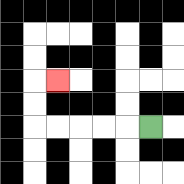{'start': '[6, 5]', 'end': '[2, 3]', 'path_directions': 'L,L,L,L,L,U,U,R', 'path_coordinates': '[[6, 5], [5, 5], [4, 5], [3, 5], [2, 5], [1, 5], [1, 4], [1, 3], [2, 3]]'}